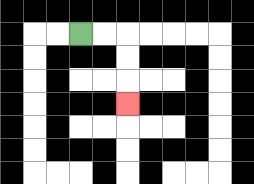{'start': '[3, 1]', 'end': '[5, 4]', 'path_directions': 'R,R,D,D,D', 'path_coordinates': '[[3, 1], [4, 1], [5, 1], [5, 2], [5, 3], [5, 4]]'}